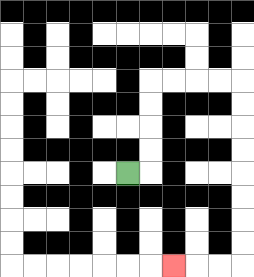{'start': '[5, 7]', 'end': '[7, 11]', 'path_directions': 'R,U,U,U,U,R,R,R,R,D,D,D,D,D,D,D,D,L,L,L', 'path_coordinates': '[[5, 7], [6, 7], [6, 6], [6, 5], [6, 4], [6, 3], [7, 3], [8, 3], [9, 3], [10, 3], [10, 4], [10, 5], [10, 6], [10, 7], [10, 8], [10, 9], [10, 10], [10, 11], [9, 11], [8, 11], [7, 11]]'}